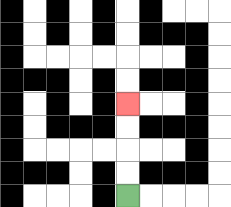{'start': '[5, 8]', 'end': '[5, 4]', 'path_directions': 'U,U,U,U', 'path_coordinates': '[[5, 8], [5, 7], [5, 6], [5, 5], [5, 4]]'}